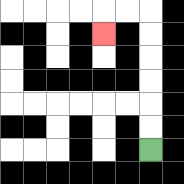{'start': '[6, 6]', 'end': '[4, 1]', 'path_directions': 'U,U,U,U,U,U,L,L,D', 'path_coordinates': '[[6, 6], [6, 5], [6, 4], [6, 3], [6, 2], [6, 1], [6, 0], [5, 0], [4, 0], [4, 1]]'}